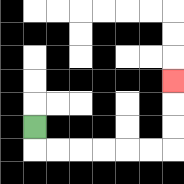{'start': '[1, 5]', 'end': '[7, 3]', 'path_directions': 'D,R,R,R,R,R,R,U,U,U', 'path_coordinates': '[[1, 5], [1, 6], [2, 6], [3, 6], [4, 6], [5, 6], [6, 6], [7, 6], [7, 5], [7, 4], [7, 3]]'}